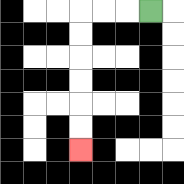{'start': '[6, 0]', 'end': '[3, 6]', 'path_directions': 'L,L,L,D,D,D,D,D,D', 'path_coordinates': '[[6, 0], [5, 0], [4, 0], [3, 0], [3, 1], [3, 2], [3, 3], [3, 4], [3, 5], [3, 6]]'}